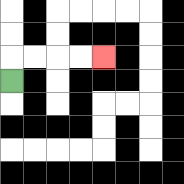{'start': '[0, 3]', 'end': '[4, 2]', 'path_directions': 'U,R,R,R,R', 'path_coordinates': '[[0, 3], [0, 2], [1, 2], [2, 2], [3, 2], [4, 2]]'}